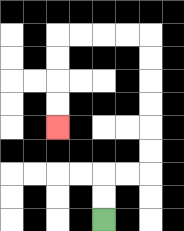{'start': '[4, 9]', 'end': '[2, 5]', 'path_directions': 'U,U,R,R,U,U,U,U,U,U,L,L,L,L,D,D,D,D', 'path_coordinates': '[[4, 9], [4, 8], [4, 7], [5, 7], [6, 7], [6, 6], [6, 5], [6, 4], [6, 3], [6, 2], [6, 1], [5, 1], [4, 1], [3, 1], [2, 1], [2, 2], [2, 3], [2, 4], [2, 5]]'}